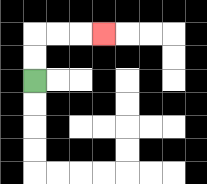{'start': '[1, 3]', 'end': '[4, 1]', 'path_directions': 'U,U,R,R,R', 'path_coordinates': '[[1, 3], [1, 2], [1, 1], [2, 1], [3, 1], [4, 1]]'}